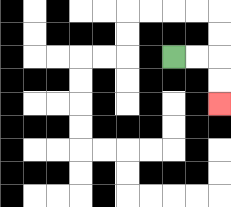{'start': '[7, 2]', 'end': '[9, 4]', 'path_directions': 'R,R,D,D', 'path_coordinates': '[[7, 2], [8, 2], [9, 2], [9, 3], [9, 4]]'}